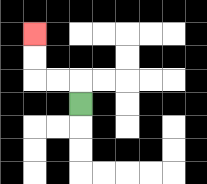{'start': '[3, 4]', 'end': '[1, 1]', 'path_directions': 'U,L,L,U,U', 'path_coordinates': '[[3, 4], [3, 3], [2, 3], [1, 3], [1, 2], [1, 1]]'}